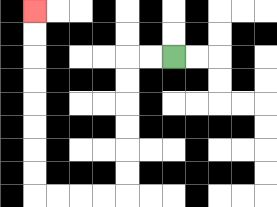{'start': '[7, 2]', 'end': '[1, 0]', 'path_directions': 'L,L,D,D,D,D,D,D,L,L,L,L,U,U,U,U,U,U,U,U', 'path_coordinates': '[[7, 2], [6, 2], [5, 2], [5, 3], [5, 4], [5, 5], [5, 6], [5, 7], [5, 8], [4, 8], [3, 8], [2, 8], [1, 8], [1, 7], [1, 6], [1, 5], [1, 4], [1, 3], [1, 2], [1, 1], [1, 0]]'}